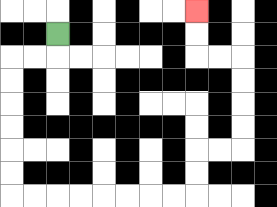{'start': '[2, 1]', 'end': '[8, 0]', 'path_directions': 'D,L,L,D,D,D,D,D,D,R,R,R,R,R,R,R,R,U,U,R,R,U,U,U,U,L,L,U,U', 'path_coordinates': '[[2, 1], [2, 2], [1, 2], [0, 2], [0, 3], [0, 4], [0, 5], [0, 6], [0, 7], [0, 8], [1, 8], [2, 8], [3, 8], [4, 8], [5, 8], [6, 8], [7, 8], [8, 8], [8, 7], [8, 6], [9, 6], [10, 6], [10, 5], [10, 4], [10, 3], [10, 2], [9, 2], [8, 2], [8, 1], [8, 0]]'}